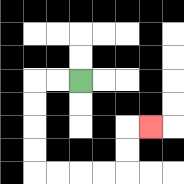{'start': '[3, 3]', 'end': '[6, 5]', 'path_directions': 'L,L,D,D,D,D,R,R,R,R,U,U,R', 'path_coordinates': '[[3, 3], [2, 3], [1, 3], [1, 4], [1, 5], [1, 6], [1, 7], [2, 7], [3, 7], [4, 7], [5, 7], [5, 6], [5, 5], [6, 5]]'}